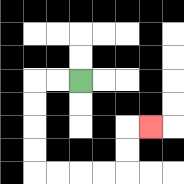{'start': '[3, 3]', 'end': '[6, 5]', 'path_directions': 'L,L,D,D,D,D,R,R,R,R,U,U,R', 'path_coordinates': '[[3, 3], [2, 3], [1, 3], [1, 4], [1, 5], [1, 6], [1, 7], [2, 7], [3, 7], [4, 7], [5, 7], [5, 6], [5, 5], [6, 5]]'}